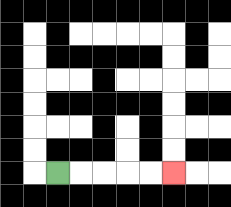{'start': '[2, 7]', 'end': '[7, 7]', 'path_directions': 'R,R,R,R,R', 'path_coordinates': '[[2, 7], [3, 7], [4, 7], [5, 7], [6, 7], [7, 7]]'}